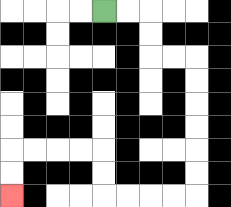{'start': '[4, 0]', 'end': '[0, 8]', 'path_directions': 'R,R,D,D,R,R,D,D,D,D,D,D,L,L,L,L,U,U,L,L,L,L,D,D', 'path_coordinates': '[[4, 0], [5, 0], [6, 0], [6, 1], [6, 2], [7, 2], [8, 2], [8, 3], [8, 4], [8, 5], [8, 6], [8, 7], [8, 8], [7, 8], [6, 8], [5, 8], [4, 8], [4, 7], [4, 6], [3, 6], [2, 6], [1, 6], [0, 6], [0, 7], [0, 8]]'}